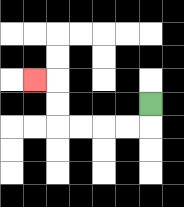{'start': '[6, 4]', 'end': '[1, 3]', 'path_directions': 'D,L,L,L,L,U,U,L', 'path_coordinates': '[[6, 4], [6, 5], [5, 5], [4, 5], [3, 5], [2, 5], [2, 4], [2, 3], [1, 3]]'}